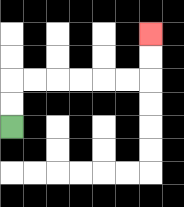{'start': '[0, 5]', 'end': '[6, 1]', 'path_directions': 'U,U,R,R,R,R,R,R,U,U', 'path_coordinates': '[[0, 5], [0, 4], [0, 3], [1, 3], [2, 3], [3, 3], [4, 3], [5, 3], [6, 3], [6, 2], [6, 1]]'}